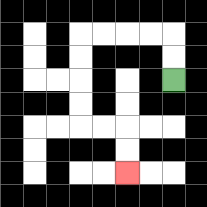{'start': '[7, 3]', 'end': '[5, 7]', 'path_directions': 'U,U,L,L,L,L,D,D,D,D,R,R,D,D', 'path_coordinates': '[[7, 3], [7, 2], [7, 1], [6, 1], [5, 1], [4, 1], [3, 1], [3, 2], [3, 3], [3, 4], [3, 5], [4, 5], [5, 5], [5, 6], [5, 7]]'}